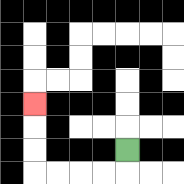{'start': '[5, 6]', 'end': '[1, 4]', 'path_directions': 'D,L,L,L,L,U,U,U', 'path_coordinates': '[[5, 6], [5, 7], [4, 7], [3, 7], [2, 7], [1, 7], [1, 6], [1, 5], [1, 4]]'}